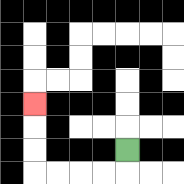{'start': '[5, 6]', 'end': '[1, 4]', 'path_directions': 'D,L,L,L,L,U,U,U', 'path_coordinates': '[[5, 6], [5, 7], [4, 7], [3, 7], [2, 7], [1, 7], [1, 6], [1, 5], [1, 4]]'}